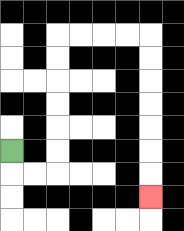{'start': '[0, 6]', 'end': '[6, 8]', 'path_directions': 'D,R,R,U,U,U,U,U,U,R,R,R,R,D,D,D,D,D,D,D', 'path_coordinates': '[[0, 6], [0, 7], [1, 7], [2, 7], [2, 6], [2, 5], [2, 4], [2, 3], [2, 2], [2, 1], [3, 1], [4, 1], [5, 1], [6, 1], [6, 2], [6, 3], [6, 4], [6, 5], [6, 6], [6, 7], [6, 8]]'}